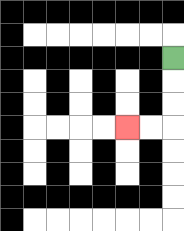{'start': '[7, 2]', 'end': '[5, 5]', 'path_directions': 'D,D,D,L,L', 'path_coordinates': '[[7, 2], [7, 3], [7, 4], [7, 5], [6, 5], [5, 5]]'}